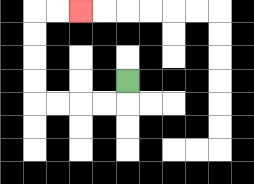{'start': '[5, 3]', 'end': '[3, 0]', 'path_directions': 'D,L,L,L,L,U,U,U,U,R,R', 'path_coordinates': '[[5, 3], [5, 4], [4, 4], [3, 4], [2, 4], [1, 4], [1, 3], [1, 2], [1, 1], [1, 0], [2, 0], [3, 0]]'}